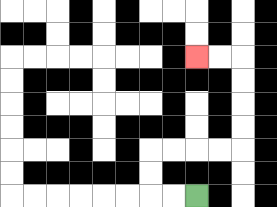{'start': '[8, 8]', 'end': '[8, 2]', 'path_directions': 'L,L,U,U,R,R,R,R,U,U,U,U,L,L', 'path_coordinates': '[[8, 8], [7, 8], [6, 8], [6, 7], [6, 6], [7, 6], [8, 6], [9, 6], [10, 6], [10, 5], [10, 4], [10, 3], [10, 2], [9, 2], [8, 2]]'}